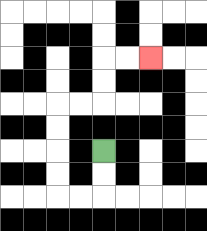{'start': '[4, 6]', 'end': '[6, 2]', 'path_directions': 'D,D,L,L,U,U,U,U,R,R,U,U,R,R', 'path_coordinates': '[[4, 6], [4, 7], [4, 8], [3, 8], [2, 8], [2, 7], [2, 6], [2, 5], [2, 4], [3, 4], [4, 4], [4, 3], [4, 2], [5, 2], [6, 2]]'}